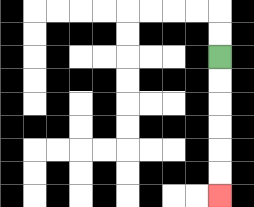{'start': '[9, 2]', 'end': '[9, 8]', 'path_directions': 'D,D,D,D,D,D', 'path_coordinates': '[[9, 2], [9, 3], [9, 4], [9, 5], [9, 6], [9, 7], [9, 8]]'}